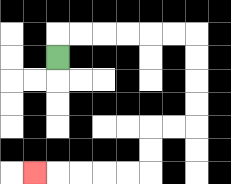{'start': '[2, 2]', 'end': '[1, 7]', 'path_directions': 'U,R,R,R,R,R,R,D,D,D,D,L,L,D,D,L,L,L,L,L', 'path_coordinates': '[[2, 2], [2, 1], [3, 1], [4, 1], [5, 1], [6, 1], [7, 1], [8, 1], [8, 2], [8, 3], [8, 4], [8, 5], [7, 5], [6, 5], [6, 6], [6, 7], [5, 7], [4, 7], [3, 7], [2, 7], [1, 7]]'}